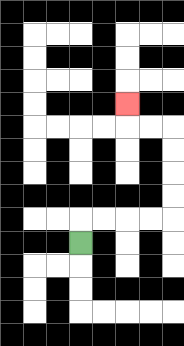{'start': '[3, 10]', 'end': '[5, 4]', 'path_directions': 'U,R,R,R,R,U,U,U,U,L,L,U', 'path_coordinates': '[[3, 10], [3, 9], [4, 9], [5, 9], [6, 9], [7, 9], [7, 8], [7, 7], [7, 6], [7, 5], [6, 5], [5, 5], [5, 4]]'}